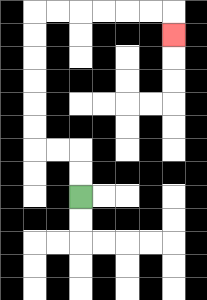{'start': '[3, 8]', 'end': '[7, 1]', 'path_directions': 'U,U,L,L,U,U,U,U,U,U,R,R,R,R,R,R,D', 'path_coordinates': '[[3, 8], [3, 7], [3, 6], [2, 6], [1, 6], [1, 5], [1, 4], [1, 3], [1, 2], [1, 1], [1, 0], [2, 0], [3, 0], [4, 0], [5, 0], [6, 0], [7, 0], [7, 1]]'}